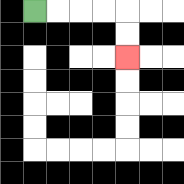{'start': '[1, 0]', 'end': '[5, 2]', 'path_directions': 'R,R,R,R,D,D', 'path_coordinates': '[[1, 0], [2, 0], [3, 0], [4, 0], [5, 0], [5, 1], [5, 2]]'}